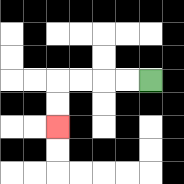{'start': '[6, 3]', 'end': '[2, 5]', 'path_directions': 'L,L,L,L,D,D', 'path_coordinates': '[[6, 3], [5, 3], [4, 3], [3, 3], [2, 3], [2, 4], [2, 5]]'}